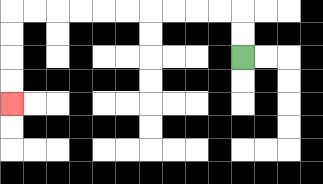{'start': '[10, 2]', 'end': '[0, 4]', 'path_directions': 'U,U,L,L,L,L,L,L,L,L,L,L,D,D,D,D', 'path_coordinates': '[[10, 2], [10, 1], [10, 0], [9, 0], [8, 0], [7, 0], [6, 0], [5, 0], [4, 0], [3, 0], [2, 0], [1, 0], [0, 0], [0, 1], [0, 2], [0, 3], [0, 4]]'}